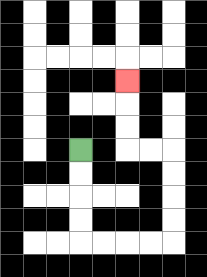{'start': '[3, 6]', 'end': '[5, 3]', 'path_directions': 'D,D,D,D,R,R,R,R,U,U,U,U,L,L,U,U,U', 'path_coordinates': '[[3, 6], [3, 7], [3, 8], [3, 9], [3, 10], [4, 10], [5, 10], [6, 10], [7, 10], [7, 9], [7, 8], [7, 7], [7, 6], [6, 6], [5, 6], [5, 5], [5, 4], [5, 3]]'}